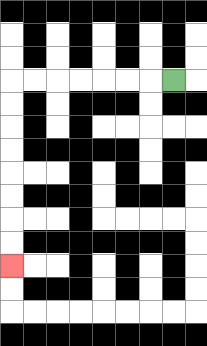{'start': '[7, 3]', 'end': '[0, 11]', 'path_directions': 'L,L,L,L,L,L,L,D,D,D,D,D,D,D,D', 'path_coordinates': '[[7, 3], [6, 3], [5, 3], [4, 3], [3, 3], [2, 3], [1, 3], [0, 3], [0, 4], [0, 5], [0, 6], [0, 7], [0, 8], [0, 9], [0, 10], [0, 11]]'}